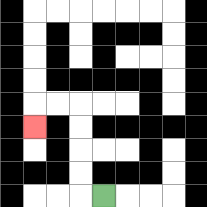{'start': '[4, 8]', 'end': '[1, 5]', 'path_directions': 'L,U,U,U,U,L,L,D', 'path_coordinates': '[[4, 8], [3, 8], [3, 7], [3, 6], [3, 5], [3, 4], [2, 4], [1, 4], [1, 5]]'}